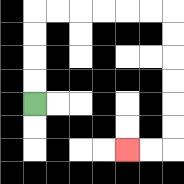{'start': '[1, 4]', 'end': '[5, 6]', 'path_directions': 'U,U,U,U,R,R,R,R,R,R,D,D,D,D,D,D,L,L', 'path_coordinates': '[[1, 4], [1, 3], [1, 2], [1, 1], [1, 0], [2, 0], [3, 0], [4, 0], [5, 0], [6, 0], [7, 0], [7, 1], [7, 2], [7, 3], [7, 4], [7, 5], [7, 6], [6, 6], [5, 6]]'}